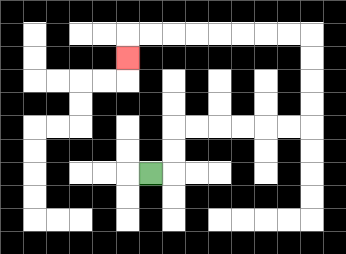{'start': '[6, 7]', 'end': '[5, 2]', 'path_directions': 'R,U,U,R,R,R,R,R,R,U,U,U,U,L,L,L,L,L,L,L,L,D', 'path_coordinates': '[[6, 7], [7, 7], [7, 6], [7, 5], [8, 5], [9, 5], [10, 5], [11, 5], [12, 5], [13, 5], [13, 4], [13, 3], [13, 2], [13, 1], [12, 1], [11, 1], [10, 1], [9, 1], [8, 1], [7, 1], [6, 1], [5, 1], [5, 2]]'}